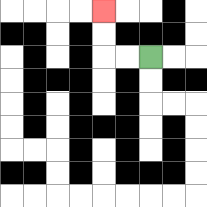{'start': '[6, 2]', 'end': '[4, 0]', 'path_directions': 'L,L,U,U', 'path_coordinates': '[[6, 2], [5, 2], [4, 2], [4, 1], [4, 0]]'}